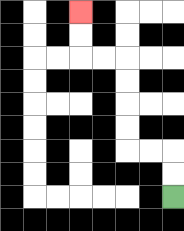{'start': '[7, 8]', 'end': '[3, 0]', 'path_directions': 'U,U,L,L,U,U,U,U,L,L,U,U', 'path_coordinates': '[[7, 8], [7, 7], [7, 6], [6, 6], [5, 6], [5, 5], [5, 4], [5, 3], [5, 2], [4, 2], [3, 2], [3, 1], [3, 0]]'}